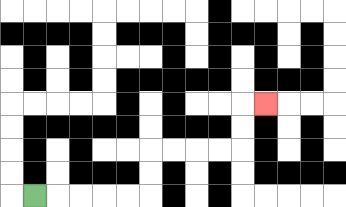{'start': '[1, 8]', 'end': '[11, 4]', 'path_directions': 'R,R,R,R,R,U,U,R,R,R,R,U,U,R', 'path_coordinates': '[[1, 8], [2, 8], [3, 8], [4, 8], [5, 8], [6, 8], [6, 7], [6, 6], [7, 6], [8, 6], [9, 6], [10, 6], [10, 5], [10, 4], [11, 4]]'}